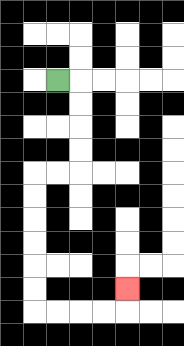{'start': '[2, 3]', 'end': '[5, 12]', 'path_directions': 'R,D,D,D,D,L,L,D,D,D,D,D,D,R,R,R,R,U', 'path_coordinates': '[[2, 3], [3, 3], [3, 4], [3, 5], [3, 6], [3, 7], [2, 7], [1, 7], [1, 8], [1, 9], [1, 10], [1, 11], [1, 12], [1, 13], [2, 13], [3, 13], [4, 13], [5, 13], [5, 12]]'}